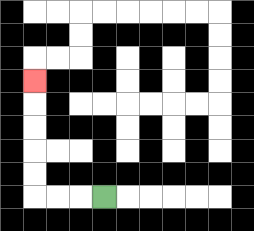{'start': '[4, 8]', 'end': '[1, 3]', 'path_directions': 'L,L,L,U,U,U,U,U', 'path_coordinates': '[[4, 8], [3, 8], [2, 8], [1, 8], [1, 7], [1, 6], [1, 5], [1, 4], [1, 3]]'}